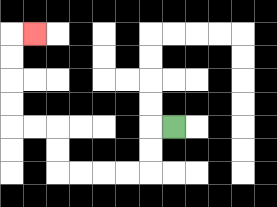{'start': '[7, 5]', 'end': '[1, 1]', 'path_directions': 'L,D,D,L,L,L,L,U,U,L,L,U,U,U,U,R', 'path_coordinates': '[[7, 5], [6, 5], [6, 6], [6, 7], [5, 7], [4, 7], [3, 7], [2, 7], [2, 6], [2, 5], [1, 5], [0, 5], [0, 4], [0, 3], [0, 2], [0, 1], [1, 1]]'}